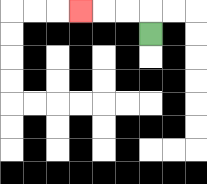{'start': '[6, 1]', 'end': '[3, 0]', 'path_directions': 'U,L,L,L', 'path_coordinates': '[[6, 1], [6, 0], [5, 0], [4, 0], [3, 0]]'}